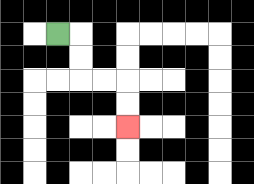{'start': '[2, 1]', 'end': '[5, 5]', 'path_directions': 'R,D,D,R,R,D,D', 'path_coordinates': '[[2, 1], [3, 1], [3, 2], [3, 3], [4, 3], [5, 3], [5, 4], [5, 5]]'}